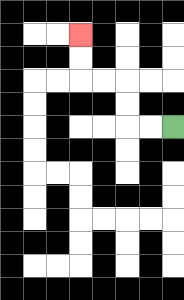{'start': '[7, 5]', 'end': '[3, 1]', 'path_directions': 'L,L,U,U,L,L,U,U', 'path_coordinates': '[[7, 5], [6, 5], [5, 5], [5, 4], [5, 3], [4, 3], [3, 3], [3, 2], [3, 1]]'}